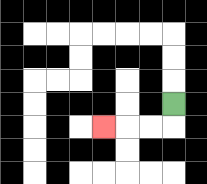{'start': '[7, 4]', 'end': '[4, 5]', 'path_directions': 'D,L,L,L', 'path_coordinates': '[[7, 4], [7, 5], [6, 5], [5, 5], [4, 5]]'}